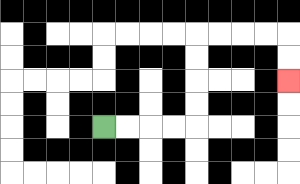{'start': '[4, 5]', 'end': '[12, 3]', 'path_directions': 'R,R,R,R,U,U,U,U,R,R,R,R,D,D', 'path_coordinates': '[[4, 5], [5, 5], [6, 5], [7, 5], [8, 5], [8, 4], [8, 3], [8, 2], [8, 1], [9, 1], [10, 1], [11, 1], [12, 1], [12, 2], [12, 3]]'}